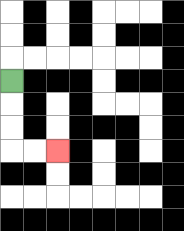{'start': '[0, 3]', 'end': '[2, 6]', 'path_directions': 'D,D,D,R,R', 'path_coordinates': '[[0, 3], [0, 4], [0, 5], [0, 6], [1, 6], [2, 6]]'}